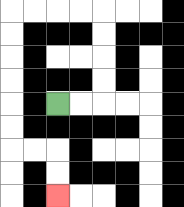{'start': '[2, 4]', 'end': '[2, 8]', 'path_directions': 'R,R,U,U,U,U,L,L,L,L,D,D,D,D,D,D,R,R,D,D', 'path_coordinates': '[[2, 4], [3, 4], [4, 4], [4, 3], [4, 2], [4, 1], [4, 0], [3, 0], [2, 0], [1, 0], [0, 0], [0, 1], [0, 2], [0, 3], [0, 4], [0, 5], [0, 6], [1, 6], [2, 6], [2, 7], [2, 8]]'}